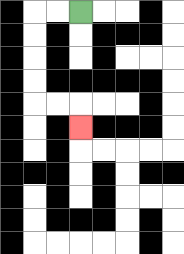{'start': '[3, 0]', 'end': '[3, 5]', 'path_directions': 'L,L,D,D,D,D,R,R,D', 'path_coordinates': '[[3, 0], [2, 0], [1, 0], [1, 1], [1, 2], [1, 3], [1, 4], [2, 4], [3, 4], [3, 5]]'}